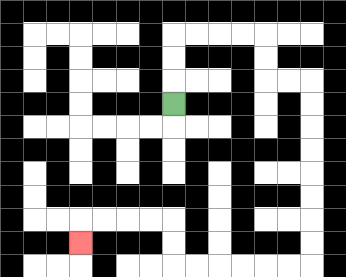{'start': '[7, 4]', 'end': '[3, 10]', 'path_directions': 'U,U,U,R,R,R,R,D,D,R,R,D,D,D,D,D,D,D,D,L,L,L,L,L,L,U,U,L,L,L,L,D', 'path_coordinates': '[[7, 4], [7, 3], [7, 2], [7, 1], [8, 1], [9, 1], [10, 1], [11, 1], [11, 2], [11, 3], [12, 3], [13, 3], [13, 4], [13, 5], [13, 6], [13, 7], [13, 8], [13, 9], [13, 10], [13, 11], [12, 11], [11, 11], [10, 11], [9, 11], [8, 11], [7, 11], [7, 10], [7, 9], [6, 9], [5, 9], [4, 9], [3, 9], [3, 10]]'}